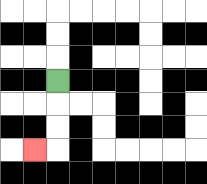{'start': '[2, 3]', 'end': '[1, 6]', 'path_directions': 'D,D,D,L', 'path_coordinates': '[[2, 3], [2, 4], [2, 5], [2, 6], [1, 6]]'}